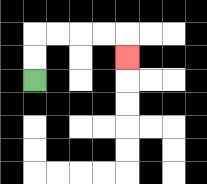{'start': '[1, 3]', 'end': '[5, 2]', 'path_directions': 'U,U,R,R,R,R,D', 'path_coordinates': '[[1, 3], [1, 2], [1, 1], [2, 1], [3, 1], [4, 1], [5, 1], [5, 2]]'}